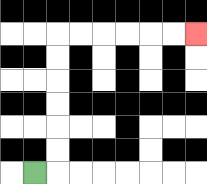{'start': '[1, 7]', 'end': '[8, 1]', 'path_directions': 'R,U,U,U,U,U,U,R,R,R,R,R,R', 'path_coordinates': '[[1, 7], [2, 7], [2, 6], [2, 5], [2, 4], [2, 3], [2, 2], [2, 1], [3, 1], [4, 1], [5, 1], [6, 1], [7, 1], [8, 1]]'}